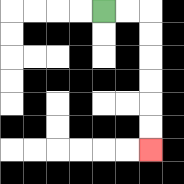{'start': '[4, 0]', 'end': '[6, 6]', 'path_directions': 'R,R,D,D,D,D,D,D', 'path_coordinates': '[[4, 0], [5, 0], [6, 0], [6, 1], [6, 2], [6, 3], [6, 4], [6, 5], [6, 6]]'}